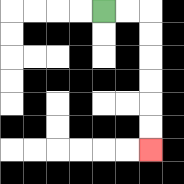{'start': '[4, 0]', 'end': '[6, 6]', 'path_directions': 'R,R,D,D,D,D,D,D', 'path_coordinates': '[[4, 0], [5, 0], [6, 0], [6, 1], [6, 2], [6, 3], [6, 4], [6, 5], [6, 6]]'}